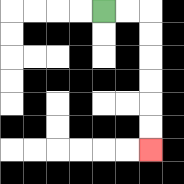{'start': '[4, 0]', 'end': '[6, 6]', 'path_directions': 'R,R,D,D,D,D,D,D', 'path_coordinates': '[[4, 0], [5, 0], [6, 0], [6, 1], [6, 2], [6, 3], [6, 4], [6, 5], [6, 6]]'}